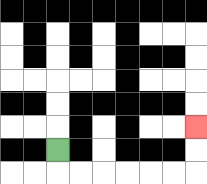{'start': '[2, 6]', 'end': '[8, 5]', 'path_directions': 'D,R,R,R,R,R,R,U,U', 'path_coordinates': '[[2, 6], [2, 7], [3, 7], [4, 7], [5, 7], [6, 7], [7, 7], [8, 7], [8, 6], [8, 5]]'}